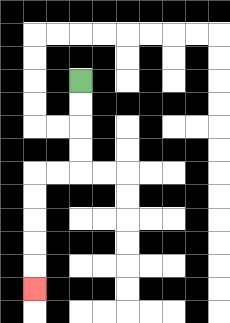{'start': '[3, 3]', 'end': '[1, 12]', 'path_directions': 'D,D,D,D,L,L,D,D,D,D,D', 'path_coordinates': '[[3, 3], [3, 4], [3, 5], [3, 6], [3, 7], [2, 7], [1, 7], [1, 8], [1, 9], [1, 10], [1, 11], [1, 12]]'}